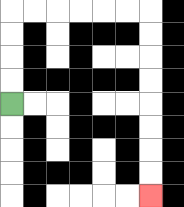{'start': '[0, 4]', 'end': '[6, 8]', 'path_directions': 'U,U,U,U,R,R,R,R,R,R,D,D,D,D,D,D,D,D', 'path_coordinates': '[[0, 4], [0, 3], [0, 2], [0, 1], [0, 0], [1, 0], [2, 0], [3, 0], [4, 0], [5, 0], [6, 0], [6, 1], [6, 2], [6, 3], [6, 4], [6, 5], [6, 6], [6, 7], [6, 8]]'}